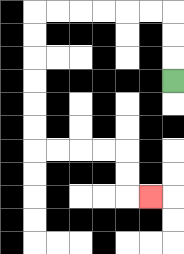{'start': '[7, 3]', 'end': '[6, 8]', 'path_directions': 'U,U,U,L,L,L,L,L,L,D,D,D,D,D,D,R,R,R,R,D,D,R', 'path_coordinates': '[[7, 3], [7, 2], [7, 1], [7, 0], [6, 0], [5, 0], [4, 0], [3, 0], [2, 0], [1, 0], [1, 1], [1, 2], [1, 3], [1, 4], [1, 5], [1, 6], [2, 6], [3, 6], [4, 6], [5, 6], [5, 7], [5, 8], [6, 8]]'}